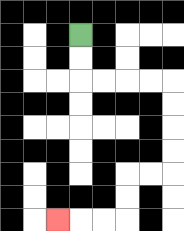{'start': '[3, 1]', 'end': '[2, 9]', 'path_directions': 'D,D,R,R,R,R,D,D,D,D,L,L,D,D,L,L,L', 'path_coordinates': '[[3, 1], [3, 2], [3, 3], [4, 3], [5, 3], [6, 3], [7, 3], [7, 4], [7, 5], [7, 6], [7, 7], [6, 7], [5, 7], [5, 8], [5, 9], [4, 9], [3, 9], [2, 9]]'}